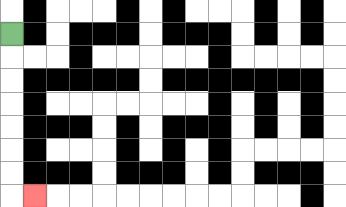{'start': '[0, 1]', 'end': '[1, 8]', 'path_directions': 'D,D,D,D,D,D,D,R', 'path_coordinates': '[[0, 1], [0, 2], [0, 3], [0, 4], [0, 5], [0, 6], [0, 7], [0, 8], [1, 8]]'}